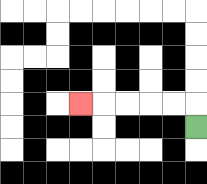{'start': '[8, 5]', 'end': '[3, 4]', 'path_directions': 'U,L,L,L,L,L', 'path_coordinates': '[[8, 5], [8, 4], [7, 4], [6, 4], [5, 4], [4, 4], [3, 4]]'}